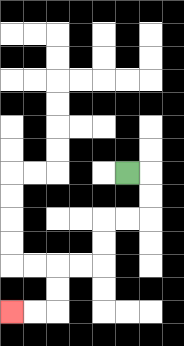{'start': '[5, 7]', 'end': '[0, 13]', 'path_directions': 'R,D,D,L,L,D,D,L,L,D,D,L,L', 'path_coordinates': '[[5, 7], [6, 7], [6, 8], [6, 9], [5, 9], [4, 9], [4, 10], [4, 11], [3, 11], [2, 11], [2, 12], [2, 13], [1, 13], [0, 13]]'}